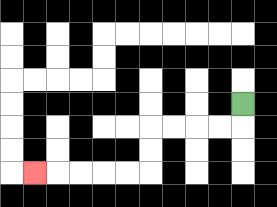{'start': '[10, 4]', 'end': '[1, 7]', 'path_directions': 'D,L,L,L,L,D,D,L,L,L,L,L', 'path_coordinates': '[[10, 4], [10, 5], [9, 5], [8, 5], [7, 5], [6, 5], [6, 6], [6, 7], [5, 7], [4, 7], [3, 7], [2, 7], [1, 7]]'}